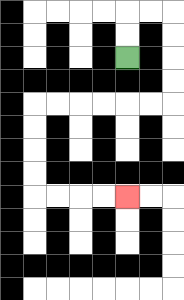{'start': '[5, 2]', 'end': '[5, 8]', 'path_directions': 'U,U,R,R,D,D,D,D,L,L,L,L,L,L,D,D,D,D,R,R,R,R', 'path_coordinates': '[[5, 2], [5, 1], [5, 0], [6, 0], [7, 0], [7, 1], [7, 2], [7, 3], [7, 4], [6, 4], [5, 4], [4, 4], [3, 4], [2, 4], [1, 4], [1, 5], [1, 6], [1, 7], [1, 8], [2, 8], [3, 8], [4, 8], [5, 8]]'}